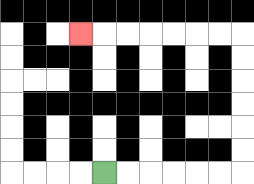{'start': '[4, 7]', 'end': '[3, 1]', 'path_directions': 'R,R,R,R,R,R,U,U,U,U,U,U,L,L,L,L,L,L,L', 'path_coordinates': '[[4, 7], [5, 7], [6, 7], [7, 7], [8, 7], [9, 7], [10, 7], [10, 6], [10, 5], [10, 4], [10, 3], [10, 2], [10, 1], [9, 1], [8, 1], [7, 1], [6, 1], [5, 1], [4, 1], [3, 1]]'}